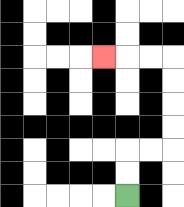{'start': '[5, 8]', 'end': '[4, 2]', 'path_directions': 'U,U,R,R,U,U,U,U,L,L,L', 'path_coordinates': '[[5, 8], [5, 7], [5, 6], [6, 6], [7, 6], [7, 5], [7, 4], [7, 3], [7, 2], [6, 2], [5, 2], [4, 2]]'}